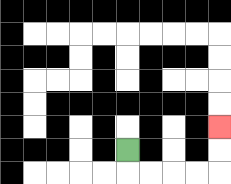{'start': '[5, 6]', 'end': '[9, 5]', 'path_directions': 'D,R,R,R,R,U,U', 'path_coordinates': '[[5, 6], [5, 7], [6, 7], [7, 7], [8, 7], [9, 7], [9, 6], [9, 5]]'}